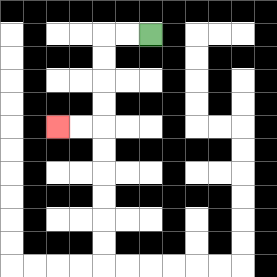{'start': '[6, 1]', 'end': '[2, 5]', 'path_directions': 'L,L,D,D,D,D,L,L', 'path_coordinates': '[[6, 1], [5, 1], [4, 1], [4, 2], [4, 3], [4, 4], [4, 5], [3, 5], [2, 5]]'}